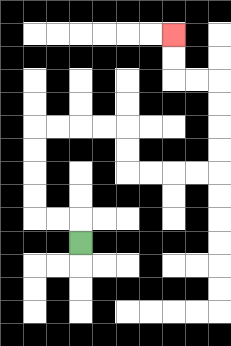{'start': '[3, 10]', 'end': '[7, 1]', 'path_directions': 'U,L,L,U,U,U,U,R,R,R,R,D,D,R,R,R,R,U,U,U,U,L,L,U,U', 'path_coordinates': '[[3, 10], [3, 9], [2, 9], [1, 9], [1, 8], [1, 7], [1, 6], [1, 5], [2, 5], [3, 5], [4, 5], [5, 5], [5, 6], [5, 7], [6, 7], [7, 7], [8, 7], [9, 7], [9, 6], [9, 5], [9, 4], [9, 3], [8, 3], [7, 3], [7, 2], [7, 1]]'}